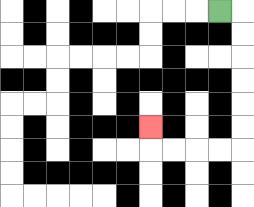{'start': '[9, 0]', 'end': '[6, 5]', 'path_directions': 'R,D,D,D,D,D,D,L,L,L,L,U', 'path_coordinates': '[[9, 0], [10, 0], [10, 1], [10, 2], [10, 3], [10, 4], [10, 5], [10, 6], [9, 6], [8, 6], [7, 6], [6, 6], [6, 5]]'}